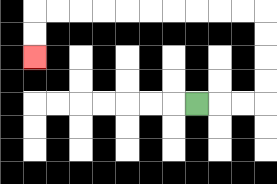{'start': '[8, 4]', 'end': '[1, 2]', 'path_directions': 'R,R,R,U,U,U,U,L,L,L,L,L,L,L,L,L,L,D,D', 'path_coordinates': '[[8, 4], [9, 4], [10, 4], [11, 4], [11, 3], [11, 2], [11, 1], [11, 0], [10, 0], [9, 0], [8, 0], [7, 0], [6, 0], [5, 0], [4, 0], [3, 0], [2, 0], [1, 0], [1, 1], [1, 2]]'}